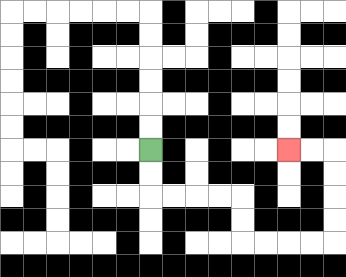{'start': '[6, 6]', 'end': '[12, 6]', 'path_directions': 'D,D,R,R,R,R,D,D,R,R,R,R,U,U,U,U,L,L', 'path_coordinates': '[[6, 6], [6, 7], [6, 8], [7, 8], [8, 8], [9, 8], [10, 8], [10, 9], [10, 10], [11, 10], [12, 10], [13, 10], [14, 10], [14, 9], [14, 8], [14, 7], [14, 6], [13, 6], [12, 6]]'}